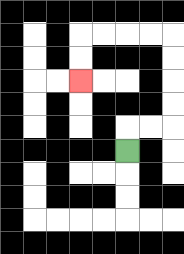{'start': '[5, 6]', 'end': '[3, 3]', 'path_directions': 'U,R,R,U,U,U,U,L,L,L,L,D,D', 'path_coordinates': '[[5, 6], [5, 5], [6, 5], [7, 5], [7, 4], [7, 3], [7, 2], [7, 1], [6, 1], [5, 1], [4, 1], [3, 1], [3, 2], [3, 3]]'}